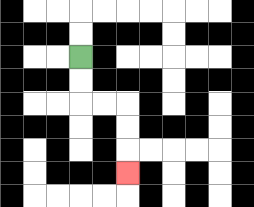{'start': '[3, 2]', 'end': '[5, 7]', 'path_directions': 'D,D,R,R,D,D,D', 'path_coordinates': '[[3, 2], [3, 3], [3, 4], [4, 4], [5, 4], [5, 5], [5, 6], [5, 7]]'}